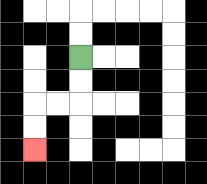{'start': '[3, 2]', 'end': '[1, 6]', 'path_directions': 'D,D,L,L,D,D', 'path_coordinates': '[[3, 2], [3, 3], [3, 4], [2, 4], [1, 4], [1, 5], [1, 6]]'}